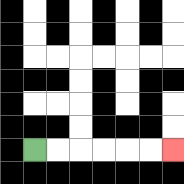{'start': '[1, 6]', 'end': '[7, 6]', 'path_directions': 'R,R,R,R,R,R', 'path_coordinates': '[[1, 6], [2, 6], [3, 6], [4, 6], [5, 6], [6, 6], [7, 6]]'}